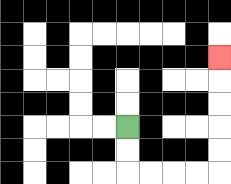{'start': '[5, 5]', 'end': '[9, 2]', 'path_directions': 'D,D,R,R,R,R,U,U,U,U,U', 'path_coordinates': '[[5, 5], [5, 6], [5, 7], [6, 7], [7, 7], [8, 7], [9, 7], [9, 6], [9, 5], [9, 4], [9, 3], [9, 2]]'}